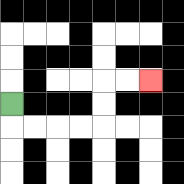{'start': '[0, 4]', 'end': '[6, 3]', 'path_directions': 'D,R,R,R,R,U,U,R,R', 'path_coordinates': '[[0, 4], [0, 5], [1, 5], [2, 5], [3, 5], [4, 5], [4, 4], [4, 3], [5, 3], [6, 3]]'}